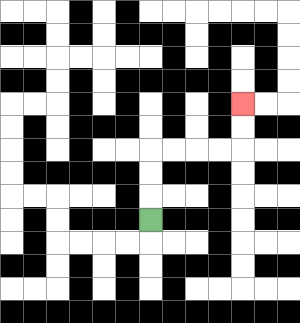{'start': '[6, 9]', 'end': '[10, 4]', 'path_directions': 'U,U,U,R,R,R,R,U,U', 'path_coordinates': '[[6, 9], [6, 8], [6, 7], [6, 6], [7, 6], [8, 6], [9, 6], [10, 6], [10, 5], [10, 4]]'}